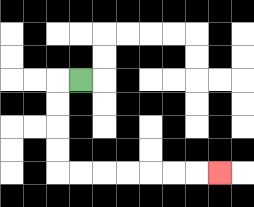{'start': '[3, 3]', 'end': '[9, 7]', 'path_directions': 'L,D,D,D,D,R,R,R,R,R,R,R', 'path_coordinates': '[[3, 3], [2, 3], [2, 4], [2, 5], [2, 6], [2, 7], [3, 7], [4, 7], [5, 7], [6, 7], [7, 7], [8, 7], [9, 7]]'}